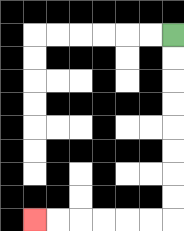{'start': '[7, 1]', 'end': '[1, 9]', 'path_directions': 'D,D,D,D,D,D,D,D,L,L,L,L,L,L', 'path_coordinates': '[[7, 1], [7, 2], [7, 3], [7, 4], [7, 5], [7, 6], [7, 7], [7, 8], [7, 9], [6, 9], [5, 9], [4, 9], [3, 9], [2, 9], [1, 9]]'}